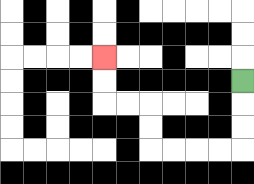{'start': '[10, 3]', 'end': '[4, 2]', 'path_directions': 'D,D,D,L,L,L,L,U,U,L,L,U,U', 'path_coordinates': '[[10, 3], [10, 4], [10, 5], [10, 6], [9, 6], [8, 6], [7, 6], [6, 6], [6, 5], [6, 4], [5, 4], [4, 4], [4, 3], [4, 2]]'}